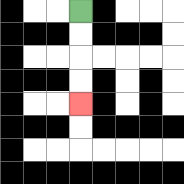{'start': '[3, 0]', 'end': '[3, 4]', 'path_directions': 'D,D,D,D', 'path_coordinates': '[[3, 0], [3, 1], [3, 2], [3, 3], [3, 4]]'}